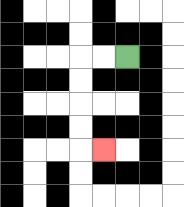{'start': '[5, 2]', 'end': '[4, 6]', 'path_directions': 'L,L,D,D,D,D,R', 'path_coordinates': '[[5, 2], [4, 2], [3, 2], [3, 3], [3, 4], [3, 5], [3, 6], [4, 6]]'}